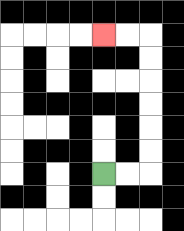{'start': '[4, 7]', 'end': '[4, 1]', 'path_directions': 'R,R,U,U,U,U,U,U,L,L', 'path_coordinates': '[[4, 7], [5, 7], [6, 7], [6, 6], [6, 5], [6, 4], [6, 3], [6, 2], [6, 1], [5, 1], [4, 1]]'}